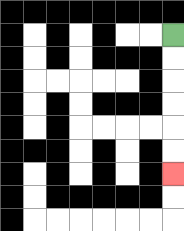{'start': '[7, 1]', 'end': '[7, 7]', 'path_directions': 'D,D,D,D,D,D', 'path_coordinates': '[[7, 1], [7, 2], [7, 3], [7, 4], [7, 5], [7, 6], [7, 7]]'}